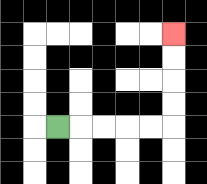{'start': '[2, 5]', 'end': '[7, 1]', 'path_directions': 'R,R,R,R,R,U,U,U,U', 'path_coordinates': '[[2, 5], [3, 5], [4, 5], [5, 5], [6, 5], [7, 5], [7, 4], [7, 3], [7, 2], [7, 1]]'}